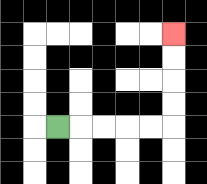{'start': '[2, 5]', 'end': '[7, 1]', 'path_directions': 'R,R,R,R,R,U,U,U,U', 'path_coordinates': '[[2, 5], [3, 5], [4, 5], [5, 5], [6, 5], [7, 5], [7, 4], [7, 3], [7, 2], [7, 1]]'}